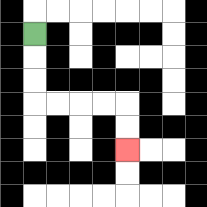{'start': '[1, 1]', 'end': '[5, 6]', 'path_directions': 'D,D,D,R,R,R,R,D,D', 'path_coordinates': '[[1, 1], [1, 2], [1, 3], [1, 4], [2, 4], [3, 4], [4, 4], [5, 4], [5, 5], [5, 6]]'}